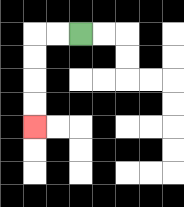{'start': '[3, 1]', 'end': '[1, 5]', 'path_directions': 'L,L,D,D,D,D', 'path_coordinates': '[[3, 1], [2, 1], [1, 1], [1, 2], [1, 3], [1, 4], [1, 5]]'}